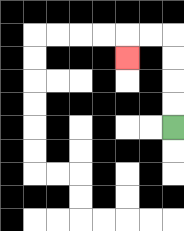{'start': '[7, 5]', 'end': '[5, 2]', 'path_directions': 'U,U,U,U,L,L,D', 'path_coordinates': '[[7, 5], [7, 4], [7, 3], [7, 2], [7, 1], [6, 1], [5, 1], [5, 2]]'}